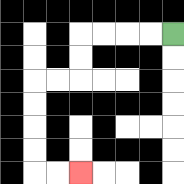{'start': '[7, 1]', 'end': '[3, 7]', 'path_directions': 'L,L,L,L,D,D,L,L,D,D,D,D,R,R', 'path_coordinates': '[[7, 1], [6, 1], [5, 1], [4, 1], [3, 1], [3, 2], [3, 3], [2, 3], [1, 3], [1, 4], [1, 5], [1, 6], [1, 7], [2, 7], [3, 7]]'}